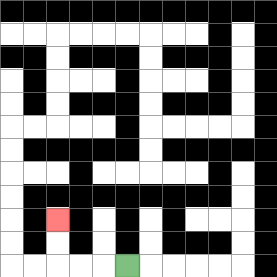{'start': '[5, 11]', 'end': '[2, 9]', 'path_directions': 'L,L,L,U,U', 'path_coordinates': '[[5, 11], [4, 11], [3, 11], [2, 11], [2, 10], [2, 9]]'}